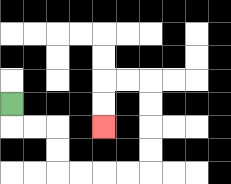{'start': '[0, 4]', 'end': '[4, 5]', 'path_directions': 'D,R,R,D,D,R,R,R,R,U,U,U,U,L,L,D,D', 'path_coordinates': '[[0, 4], [0, 5], [1, 5], [2, 5], [2, 6], [2, 7], [3, 7], [4, 7], [5, 7], [6, 7], [6, 6], [6, 5], [6, 4], [6, 3], [5, 3], [4, 3], [4, 4], [4, 5]]'}